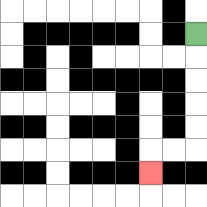{'start': '[8, 1]', 'end': '[6, 7]', 'path_directions': 'D,D,D,D,D,L,L,D', 'path_coordinates': '[[8, 1], [8, 2], [8, 3], [8, 4], [8, 5], [8, 6], [7, 6], [6, 6], [6, 7]]'}